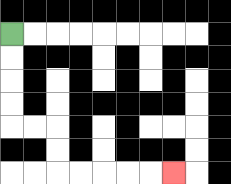{'start': '[0, 1]', 'end': '[7, 7]', 'path_directions': 'D,D,D,D,R,R,D,D,R,R,R,R,R', 'path_coordinates': '[[0, 1], [0, 2], [0, 3], [0, 4], [0, 5], [1, 5], [2, 5], [2, 6], [2, 7], [3, 7], [4, 7], [5, 7], [6, 7], [7, 7]]'}